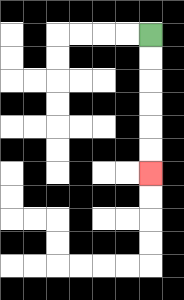{'start': '[6, 1]', 'end': '[6, 7]', 'path_directions': 'D,D,D,D,D,D', 'path_coordinates': '[[6, 1], [6, 2], [6, 3], [6, 4], [6, 5], [6, 6], [6, 7]]'}